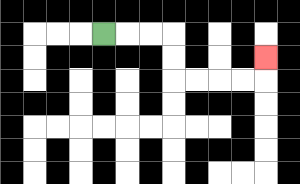{'start': '[4, 1]', 'end': '[11, 2]', 'path_directions': 'R,R,R,D,D,R,R,R,R,U', 'path_coordinates': '[[4, 1], [5, 1], [6, 1], [7, 1], [7, 2], [7, 3], [8, 3], [9, 3], [10, 3], [11, 3], [11, 2]]'}